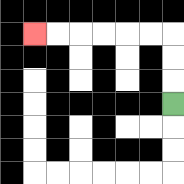{'start': '[7, 4]', 'end': '[1, 1]', 'path_directions': 'U,U,U,L,L,L,L,L,L', 'path_coordinates': '[[7, 4], [7, 3], [7, 2], [7, 1], [6, 1], [5, 1], [4, 1], [3, 1], [2, 1], [1, 1]]'}